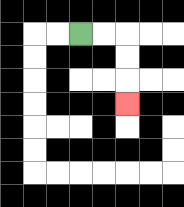{'start': '[3, 1]', 'end': '[5, 4]', 'path_directions': 'R,R,D,D,D', 'path_coordinates': '[[3, 1], [4, 1], [5, 1], [5, 2], [5, 3], [5, 4]]'}